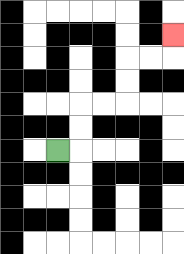{'start': '[2, 6]', 'end': '[7, 1]', 'path_directions': 'R,U,U,R,R,U,U,R,R,U', 'path_coordinates': '[[2, 6], [3, 6], [3, 5], [3, 4], [4, 4], [5, 4], [5, 3], [5, 2], [6, 2], [7, 2], [7, 1]]'}